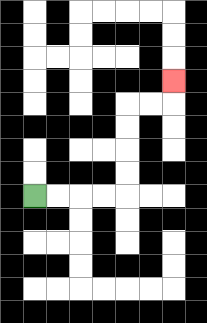{'start': '[1, 8]', 'end': '[7, 3]', 'path_directions': 'R,R,R,R,U,U,U,U,R,R,U', 'path_coordinates': '[[1, 8], [2, 8], [3, 8], [4, 8], [5, 8], [5, 7], [5, 6], [5, 5], [5, 4], [6, 4], [7, 4], [7, 3]]'}